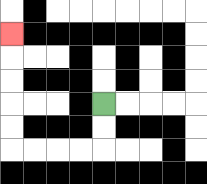{'start': '[4, 4]', 'end': '[0, 1]', 'path_directions': 'D,D,L,L,L,L,U,U,U,U,U', 'path_coordinates': '[[4, 4], [4, 5], [4, 6], [3, 6], [2, 6], [1, 6], [0, 6], [0, 5], [0, 4], [0, 3], [0, 2], [0, 1]]'}